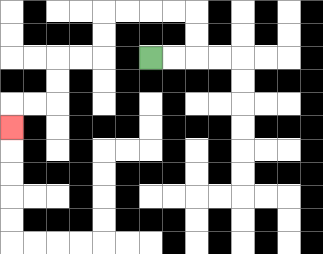{'start': '[6, 2]', 'end': '[0, 5]', 'path_directions': 'R,R,U,U,L,L,L,L,D,D,L,L,D,D,L,L,D', 'path_coordinates': '[[6, 2], [7, 2], [8, 2], [8, 1], [8, 0], [7, 0], [6, 0], [5, 0], [4, 0], [4, 1], [4, 2], [3, 2], [2, 2], [2, 3], [2, 4], [1, 4], [0, 4], [0, 5]]'}